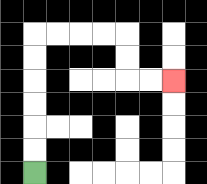{'start': '[1, 7]', 'end': '[7, 3]', 'path_directions': 'U,U,U,U,U,U,R,R,R,R,D,D,R,R', 'path_coordinates': '[[1, 7], [1, 6], [1, 5], [1, 4], [1, 3], [1, 2], [1, 1], [2, 1], [3, 1], [4, 1], [5, 1], [5, 2], [5, 3], [6, 3], [7, 3]]'}